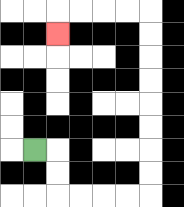{'start': '[1, 6]', 'end': '[2, 1]', 'path_directions': 'R,D,D,R,R,R,R,U,U,U,U,U,U,U,U,L,L,L,L,D', 'path_coordinates': '[[1, 6], [2, 6], [2, 7], [2, 8], [3, 8], [4, 8], [5, 8], [6, 8], [6, 7], [6, 6], [6, 5], [6, 4], [6, 3], [6, 2], [6, 1], [6, 0], [5, 0], [4, 0], [3, 0], [2, 0], [2, 1]]'}